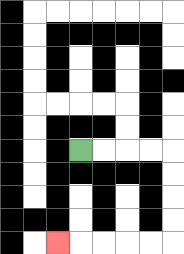{'start': '[3, 6]', 'end': '[2, 10]', 'path_directions': 'R,R,R,R,D,D,D,D,L,L,L,L,L', 'path_coordinates': '[[3, 6], [4, 6], [5, 6], [6, 6], [7, 6], [7, 7], [7, 8], [7, 9], [7, 10], [6, 10], [5, 10], [4, 10], [3, 10], [2, 10]]'}